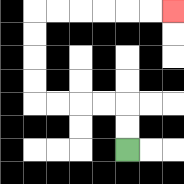{'start': '[5, 6]', 'end': '[7, 0]', 'path_directions': 'U,U,L,L,L,L,U,U,U,U,R,R,R,R,R,R', 'path_coordinates': '[[5, 6], [5, 5], [5, 4], [4, 4], [3, 4], [2, 4], [1, 4], [1, 3], [1, 2], [1, 1], [1, 0], [2, 0], [3, 0], [4, 0], [5, 0], [6, 0], [7, 0]]'}